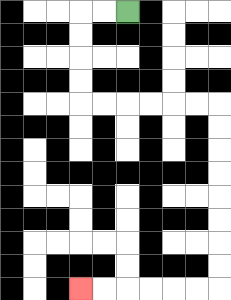{'start': '[5, 0]', 'end': '[3, 12]', 'path_directions': 'L,L,D,D,D,D,R,R,R,R,R,R,D,D,D,D,D,D,D,D,L,L,L,L,L,L', 'path_coordinates': '[[5, 0], [4, 0], [3, 0], [3, 1], [3, 2], [3, 3], [3, 4], [4, 4], [5, 4], [6, 4], [7, 4], [8, 4], [9, 4], [9, 5], [9, 6], [9, 7], [9, 8], [9, 9], [9, 10], [9, 11], [9, 12], [8, 12], [7, 12], [6, 12], [5, 12], [4, 12], [3, 12]]'}